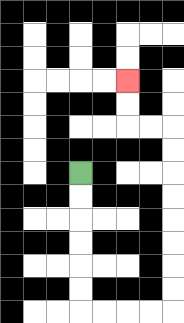{'start': '[3, 7]', 'end': '[5, 3]', 'path_directions': 'D,D,D,D,D,D,R,R,R,R,U,U,U,U,U,U,U,U,L,L,U,U', 'path_coordinates': '[[3, 7], [3, 8], [3, 9], [3, 10], [3, 11], [3, 12], [3, 13], [4, 13], [5, 13], [6, 13], [7, 13], [7, 12], [7, 11], [7, 10], [7, 9], [7, 8], [7, 7], [7, 6], [7, 5], [6, 5], [5, 5], [5, 4], [5, 3]]'}